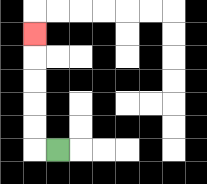{'start': '[2, 6]', 'end': '[1, 1]', 'path_directions': 'L,U,U,U,U,U', 'path_coordinates': '[[2, 6], [1, 6], [1, 5], [1, 4], [1, 3], [1, 2], [1, 1]]'}